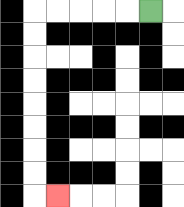{'start': '[6, 0]', 'end': '[2, 8]', 'path_directions': 'L,L,L,L,L,D,D,D,D,D,D,D,D,R', 'path_coordinates': '[[6, 0], [5, 0], [4, 0], [3, 0], [2, 0], [1, 0], [1, 1], [1, 2], [1, 3], [1, 4], [1, 5], [1, 6], [1, 7], [1, 8], [2, 8]]'}